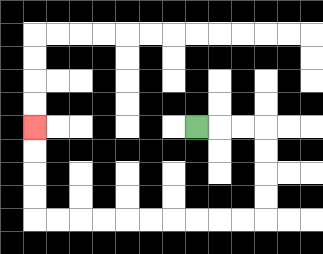{'start': '[8, 5]', 'end': '[1, 5]', 'path_directions': 'R,R,R,D,D,D,D,L,L,L,L,L,L,L,L,L,L,U,U,U,U', 'path_coordinates': '[[8, 5], [9, 5], [10, 5], [11, 5], [11, 6], [11, 7], [11, 8], [11, 9], [10, 9], [9, 9], [8, 9], [7, 9], [6, 9], [5, 9], [4, 9], [3, 9], [2, 9], [1, 9], [1, 8], [1, 7], [1, 6], [1, 5]]'}